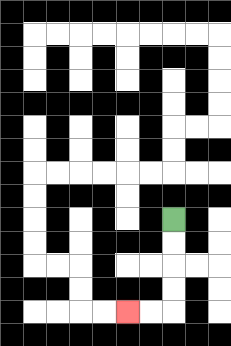{'start': '[7, 9]', 'end': '[5, 13]', 'path_directions': 'D,D,D,D,L,L', 'path_coordinates': '[[7, 9], [7, 10], [7, 11], [7, 12], [7, 13], [6, 13], [5, 13]]'}